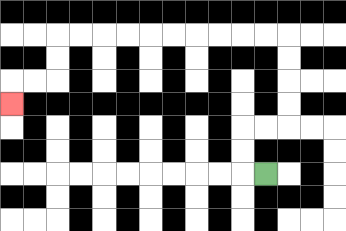{'start': '[11, 7]', 'end': '[0, 4]', 'path_directions': 'L,U,U,R,R,U,U,U,U,L,L,L,L,L,L,L,L,L,L,D,D,L,L,D', 'path_coordinates': '[[11, 7], [10, 7], [10, 6], [10, 5], [11, 5], [12, 5], [12, 4], [12, 3], [12, 2], [12, 1], [11, 1], [10, 1], [9, 1], [8, 1], [7, 1], [6, 1], [5, 1], [4, 1], [3, 1], [2, 1], [2, 2], [2, 3], [1, 3], [0, 3], [0, 4]]'}